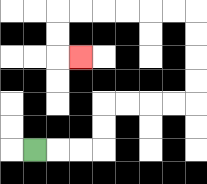{'start': '[1, 6]', 'end': '[3, 2]', 'path_directions': 'R,R,R,U,U,R,R,R,R,U,U,U,U,L,L,L,L,L,L,D,D,R', 'path_coordinates': '[[1, 6], [2, 6], [3, 6], [4, 6], [4, 5], [4, 4], [5, 4], [6, 4], [7, 4], [8, 4], [8, 3], [8, 2], [8, 1], [8, 0], [7, 0], [6, 0], [5, 0], [4, 0], [3, 0], [2, 0], [2, 1], [2, 2], [3, 2]]'}